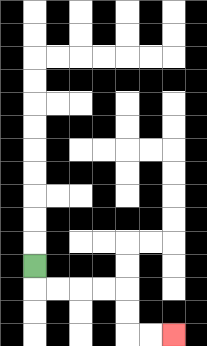{'start': '[1, 11]', 'end': '[7, 14]', 'path_directions': 'D,R,R,R,R,D,D,R,R', 'path_coordinates': '[[1, 11], [1, 12], [2, 12], [3, 12], [4, 12], [5, 12], [5, 13], [5, 14], [6, 14], [7, 14]]'}